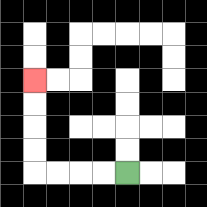{'start': '[5, 7]', 'end': '[1, 3]', 'path_directions': 'L,L,L,L,U,U,U,U', 'path_coordinates': '[[5, 7], [4, 7], [3, 7], [2, 7], [1, 7], [1, 6], [1, 5], [1, 4], [1, 3]]'}